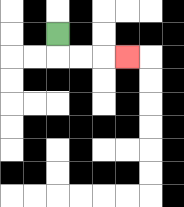{'start': '[2, 1]', 'end': '[5, 2]', 'path_directions': 'D,R,R,R', 'path_coordinates': '[[2, 1], [2, 2], [3, 2], [4, 2], [5, 2]]'}